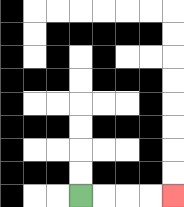{'start': '[3, 8]', 'end': '[7, 8]', 'path_directions': 'R,R,R,R', 'path_coordinates': '[[3, 8], [4, 8], [5, 8], [6, 8], [7, 8]]'}